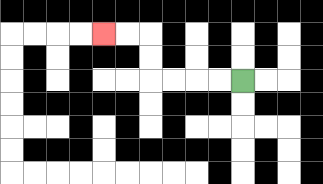{'start': '[10, 3]', 'end': '[4, 1]', 'path_directions': 'L,L,L,L,U,U,L,L', 'path_coordinates': '[[10, 3], [9, 3], [8, 3], [7, 3], [6, 3], [6, 2], [6, 1], [5, 1], [4, 1]]'}